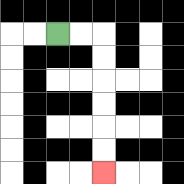{'start': '[2, 1]', 'end': '[4, 7]', 'path_directions': 'R,R,D,D,D,D,D,D', 'path_coordinates': '[[2, 1], [3, 1], [4, 1], [4, 2], [4, 3], [4, 4], [4, 5], [4, 6], [4, 7]]'}